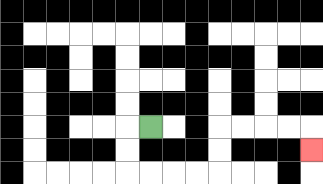{'start': '[6, 5]', 'end': '[13, 6]', 'path_directions': 'L,D,D,R,R,R,R,U,U,R,R,R,R,D', 'path_coordinates': '[[6, 5], [5, 5], [5, 6], [5, 7], [6, 7], [7, 7], [8, 7], [9, 7], [9, 6], [9, 5], [10, 5], [11, 5], [12, 5], [13, 5], [13, 6]]'}